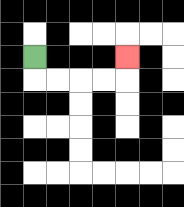{'start': '[1, 2]', 'end': '[5, 2]', 'path_directions': 'D,R,R,R,R,U', 'path_coordinates': '[[1, 2], [1, 3], [2, 3], [3, 3], [4, 3], [5, 3], [5, 2]]'}